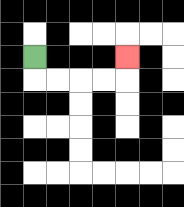{'start': '[1, 2]', 'end': '[5, 2]', 'path_directions': 'D,R,R,R,R,U', 'path_coordinates': '[[1, 2], [1, 3], [2, 3], [3, 3], [4, 3], [5, 3], [5, 2]]'}